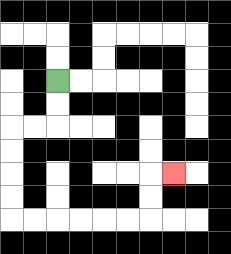{'start': '[2, 3]', 'end': '[7, 7]', 'path_directions': 'D,D,L,L,D,D,D,D,R,R,R,R,R,R,U,U,R', 'path_coordinates': '[[2, 3], [2, 4], [2, 5], [1, 5], [0, 5], [0, 6], [0, 7], [0, 8], [0, 9], [1, 9], [2, 9], [3, 9], [4, 9], [5, 9], [6, 9], [6, 8], [6, 7], [7, 7]]'}